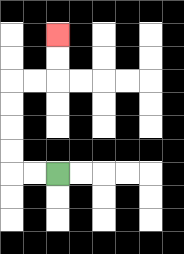{'start': '[2, 7]', 'end': '[2, 1]', 'path_directions': 'L,L,U,U,U,U,R,R,U,U', 'path_coordinates': '[[2, 7], [1, 7], [0, 7], [0, 6], [0, 5], [0, 4], [0, 3], [1, 3], [2, 3], [2, 2], [2, 1]]'}